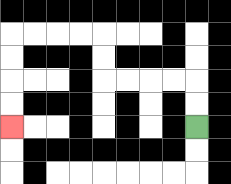{'start': '[8, 5]', 'end': '[0, 5]', 'path_directions': 'U,U,L,L,L,L,U,U,L,L,L,L,D,D,D,D', 'path_coordinates': '[[8, 5], [8, 4], [8, 3], [7, 3], [6, 3], [5, 3], [4, 3], [4, 2], [4, 1], [3, 1], [2, 1], [1, 1], [0, 1], [0, 2], [0, 3], [0, 4], [0, 5]]'}